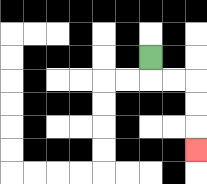{'start': '[6, 2]', 'end': '[8, 6]', 'path_directions': 'D,R,R,D,D,D', 'path_coordinates': '[[6, 2], [6, 3], [7, 3], [8, 3], [8, 4], [8, 5], [8, 6]]'}